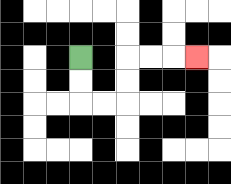{'start': '[3, 2]', 'end': '[8, 2]', 'path_directions': 'D,D,R,R,U,U,R,R,R', 'path_coordinates': '[[3, 2], [3, 3], [3, 4], [4, 4], [5, 4], [5, 3], [5, 2], [6, 2], [7, 2], [8, 2]]'}